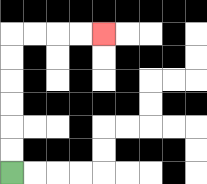{'start': '[0, 7]', 'end': '[4, 1]', 'path_directions': 'U,U,U,U,U,U,R,R,R,R', 'path_coordinates': '[[0, 7], [0, 6], [0, 5], [0, 4], [0, 3], [0, 2], [0, 1], [1, 1], [2, 1], [3, 1], [4, 1]]'}